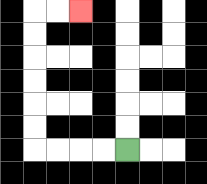{'start': '[5, 6]', 'end': '[3, 0]', 'path_directions': 'L,L,L,L,U,U,U,U,U,U,R,R', 'path_coordinates': '[[5, 6], [4, 6], [3, 6], [2, 6], [1, 6], [1, 5], [1, 4], [1, 3], [1, 2], [1, 1], [1, 0], [2, 0], [3, 0]]'}